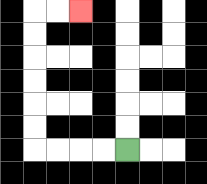{'start': '[5, 6]', 'end': '[3, 0]', 'path_directions': 'L,L,L,L,U,U,U,U,U,U,R,R', 'path_coordinates': '[[5, 6], [4, 6], [3, 6], [2, 6], [1, 6], [1, 5], [1, 4], [1, 3], [1, 2], [1, 1], [1, 0], [2, 0], [3, 0]]'}